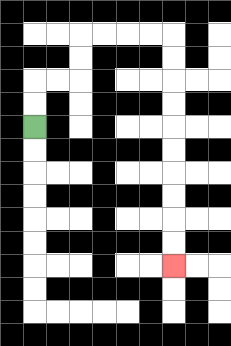{'start': '[1, 5]', 'end': '[7, 11]', 'path_directions': 'U,U,R,R,U,U,R,R,R,R,D,D,D,D,D,D,D,D,D,D', 'path_coordinates': '[[1, 5], [1, 4], [1, 3], [2, 3], [3, 3], [3, 2], [3, 1], [4, 1], [5, 1], [6, 1], [7, 1], [7, 2], [7, 3], [7, 4], [7, 5], [7, 6], [7, 7], [7, 8], [7, 9], [7, 10], [7, 11]]'}